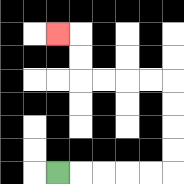{'start': '[2, 7]', 'end': '[2, 1]', 'path_directions': 'R,R,R,R,R,U,U,U,U,L,L,L,L,U,U,L', 'path_coordinates': '[[2, 7], [3, 7], [4, 7], [5, 7], [6, 7], [7, 7], [7, 6], [7, 5], [7, 4], [7, 3], [6, 3], [5, 3], [4, 3], [3, 3], [3, 2], [3, 1], [2, 1]]'}